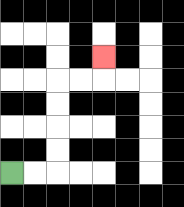{'start': '[0, 7]', 'end': '[4, 2]', 'path_directions': 'R,R,U,U,U,U,R,R,U', 'path_coordinates': '[[0, 7], [1, 7], [2, 7], [2, 6], [2, 5], [2, 4], [2, 3], [3, 3], [4, 3], [4, 2]]'}